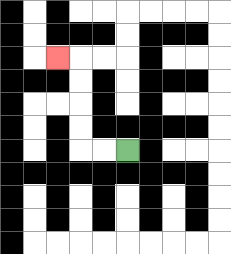{'start': '[5, 6]', 'end': '[2, 2]', 'path_directions': 'L,L,U,U,U,U,L', 'path_coordinates': '[[5, 6], [4, 6], [3, 6], [3, 5], [3, 4], [3, 3], [3, 2], [2, 2]]'}